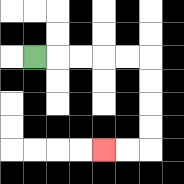{'start': '[1, 2]', 'end': '[4, 6]', 'path_directions': 'R,R,R,R,R,D,D,D,D,L,L', 'path_coordinates': '[[1, 2], [2, 2], [3, 2], [4, 2], [5, 2], [6, 2], [6, 3], [6, 4], [6, 5], [6, 6], [5, 6], [4, 6]]'}